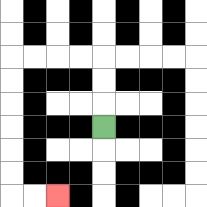{'start': '[4, 5]', 'end': '[2, 8]', 'path_directions': 'U,U,U,L,L,L,L,D,D,D,D,D,D,R,R', 'path_coordinates': '[[4, 5], [4, 4], [4, 3], [4, 2], [3, 2], [2, 2], [1, 2], [0, 2], [0, 3], [0, 4], [0, 5], [0, 6], [0, 7], [0, 8], [1, 8], [2, 8]]'}